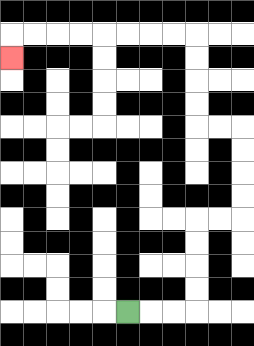{'start': '[5, 13]', 'end': '[0, 2]', 'path_directions': 'R,R,R,U,U,U,U,R,R,U,U,U,U,L,L,U,U,U,U,L,L,L,L,L,L,L,L,D', 'path_coordinates': '[[5, 13], [6, 13], [7, 13], [8, 13], [8, 12], [8, 11], [8, 10], [8, 9], [9, 9], [10, 9], [10, 8], [10, 7], [10, 6], [10, 5], [9, 5], [8, 5], [8, 4], [8, 3], [8, 2], [8, 1], [7, 1], [6, 1], [5, 1], [4, 1], [3, 1], [2, 1], [1, 1], [0, 1], [0, 2]]'}